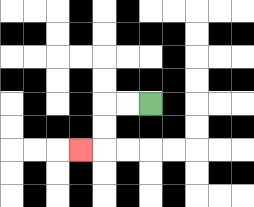{'start': '[6, 4]', 'end': '[3, 6]', 'path_directions': 'L,L,D,D,L', 'path_coordinates': '[[6, 4], [5, 4], [4, 4], [4, 5], [4, 6], [3, 6]]'}